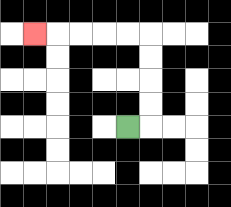{'start': '[5, 5]', 'end': '[1, 1]', 'path_directions': 'R,U,U,U,U,L,L,L,L,L', 'path_coordinates': '[[5, 5], [6, 5], [6, 4], [6, 3], [6, 2], [6, 1], [5, 1], [4, 1], [3, 1], [2, 1], [1, 1]]'}